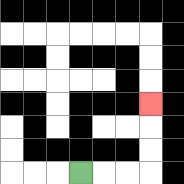{'start': '[3, 7]', 'end': '[6, 4]', 'path_directions': 'R,R,R,U,U,U', 'path_coordinates': '[[3, 7], [4, 7], [5, 7], [6, 7], [6, 6], [6, 5], [6, 4]]'}